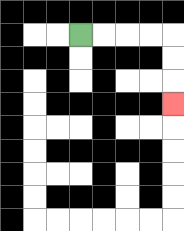{'start': '[3, 1]', 'end': '[7, 4]', 'path_directions': 'R,R,R,R,D,D,D', 'path_coordinates': '[[3, 1], [4, 1], [5, 1], [6, 1], [7, 1], [7, 2], [7, 3], [7, 4]]'}